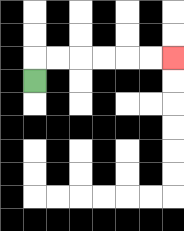{'start': '[1, 3]', 'end': '[7, 2]', 'path_directions': 'U,R,R,R,R,R,R', 'path_coordinates': '[[1, 3], [1, 2], [2, 2], [3, 2], [4, 2], [5, 2], [6, 2], [7, 2]]'}